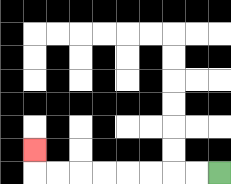{'start': '[9, 7]', 'end': '[1, 6]', 'path_directions': 'L,L,L,L,L,L,L,L,U', 'path_coordinates': '[[9, 7], [8, 7], [7, 7], [6, 7], [5, 7], [4, 7], [3, 7], [2, 7], [1, 7], [1, 6]]'}